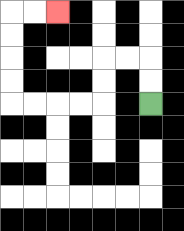{'start': '[6, 4]', 'end': '[2, 0]', 'path_directions': 'U,U,L,L,D,D,L,L,L,L,U,U,U,U,R,R', 'path_coordinates': '[[6, 4], [6, 3], [6, 2], [5, 2], [4, 2], [4, 3], [4, 4], [3, 4], [2, 4], [1, 4], [0, 4], [0, 3], [0, 2], [0, 1], [0, 0], [1, 0], [2, 0]]'}